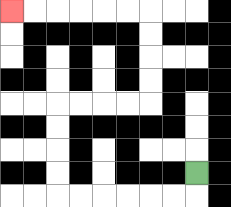{'start': '[8, 7]', 'end': '[0, 0]', 'path_directions': 'D,L,L,L,L,L,L,U,U,U,U,R,R,R,R,U,U,U,U,L,L,L,L,L,L', 'path_coordinates': '[[8, 7], [8, 8], [7, 8], [6, 8], [5, 8], [4, 8], [3, 8], [2, 8], [2, 7], [2, 6], [2, 5], [2, 4], [3, 4], [4, 4], [5, 4], [6, 4], [6, 3], [6, 2], [6, 1], [6, 0], [5, 0], [4, 0], [3, 0], [2, 0], [1, 0], [0, 0]]'}